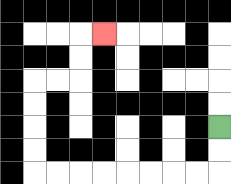{'start': '[9, 5]', 'end': '[4, 1]', 'path_directions': 'D,D,L,L,L,L,L,L,L,L,U,U,U,U,R,R,U,U,R', 'path_coordinates': '[[9, 5], [9, 6], [9, 7], [8, 7], [7, 7], [6, 7], [5, 7], [4, 7], [3, 7], [2, 7], [1, 7], [1, 6], [1, 5], [1, 4], [1, 3], [2, 3], [3, 3], [3, 2], [3, 1], [4, 1]]'}